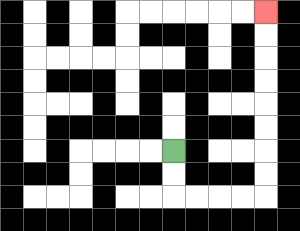{'start': '[7, 6]', 'end': '[11, 0]', 'path_directions': 'D,D,R,R,R,R,U,U,U,U,U,U,U,U', 'path_coordinates': '[[7, 6], [7, 7], [7, 8], [8, 8], [9, 8], [10, 8], [11, 8], [11, 7], [11, 6], [11, 5], [11, 4], [11, 3], [11, 2], [11, 1], [11, 0]]'}